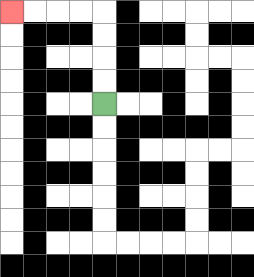{'start': '[4, 4]', 'end': '[0, 0]', 'path_directions': 'U,U,U,U,L,L,L,L', 'path_coordinates': '[[4, 4], [4, 3], [4, 2], [4, 1], [4, 0], [3, 0], [2, 0], [1, 0], [0, 0]]'}